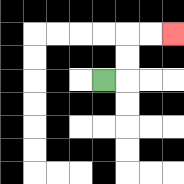{'start': '[4, 3]', 'end': '[7, 1]', 'path_directions': 'R,U,U,R,R', 'path_coordinates': '[[4, 3], [5, 3], [5, 2], [5, 1], [6, 1], [7, 1]]'}